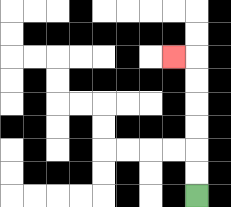{'start': '[8, 8]', 'end': '[7, 2]', 'path_directions': 'U,U,U,U,U,U,L', 'path_coordinates': '[[8, 8], [8, 7], [8, 6], [8, 5], [8, 4], [8, 3], [8, 2], [7, 2]]'}